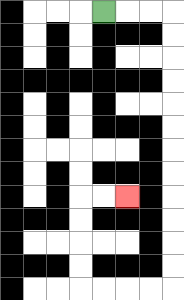{'start': '[4, 0]', 'end': '[5, 8]', 'path_directions': 'R,R,R,D,D,D,D,D,D,D,D,D,D,D,D,L,L,L,L,U,U,U,U,R,R', 'path_coordinates': '[[4, 0], [5, 0], [6, 0], [7, 0], [7, 1], [7, 2], [7, 3], [7, 4], [7, 5], [7, 6], [7, 7], [7, 8], [7, 9], [7, 10], [7, 11], [7, 12], [6, 12], [5, 12], [4, 12], [3, 12], [3, 11], [3, 10], [3, 9], [3, 8], [4, 8], [5, 8]]'}